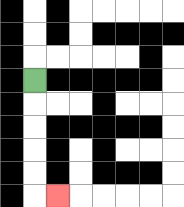{'start': '[1, 3]', 'end': '[2, 8]', 'path_directions': 'D,D,D,D,D,R', 'path_coordinates': '[[1, 3], [1, 4], [1, 5], [1, 6], [1, 7], [1, 8], [2, 8]]'}